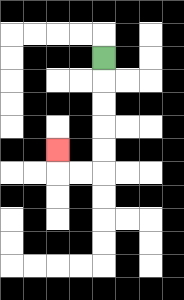{'start': '[4, 2]', 'end': '[2, 6]', 'path_directions': 'D,D,D,D,D,L,L,U', 'path_coordinates': '[[4, 2], [4, 3], [4, 4], [4, 5], [4, 6], [4, 7], [3, 7], [2, 7], [2, 6]]'}